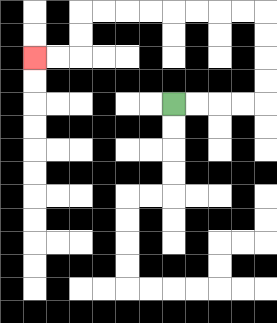{'start': '[7, 4]', 'end': '[1, 2]', 'path_directions': 'R,R,R,R,U,U,U,U,L,L,L,L,L,L,L,L,D,D,L,L', 'path_coordinates': '[[7, 4], [8, 4], [9, 4], [10, 4], [11, 4], [11, 3], [11, 2], [11, 1], [11, 0], [10, 0], [9, 0], [8, 0], [7, 0], [6, 0], [5, 0], [4, 0], [3, 0], [3, 1], [3, 2], [2, 2], [1, 2]]'}